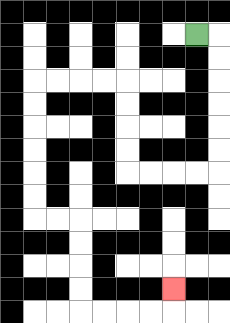{'start': '[8, 1]', 'end': '[7, 12]', 'path_directions': 'R,D,D,D,D,D,D,L,L,L,L,U,U,U,U,L,L,L,L,D,D,D,D,D,D,R,R,D,D,D,D,R,R,R,R,U', 'path_coordinates': '[[8, 1], [9, 1], [9, 2], [9, 3], [9, 4], [9, 5], [9, 6], [9, 7], [8, 7], [7, 7], [6, 7], [5, 7], [5, 6], [5, 5], [5, 4], [5, 3], [4, 3], [3, 3], [2, 3], [1, 3], [1, 4], [1, 5], [1, 6], [1, 7], [1, 8], [1, 9], [2, 9], [3, 9], [3, 10], [3, 11], [3, 12], [3, 13], [4, 13], [5, 13], [6, 13], [7, 13], [7, 12]]'}